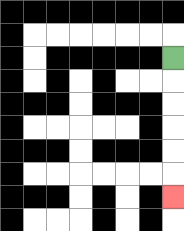{'start': '[7, 2]', 'end': '[7, 8]', 'path_directions': 'D,D,D,D,D,D', 'path_coordinates': '[[7, 2], [7, 3], [7, 4], [7, 5], [7, 6], [7, 7], [7, 8]]'}